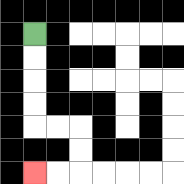{'start': '[1, 1]', 'end': '[1, 7]', 'path_directions': 'D,D,D,D,R,R,D,D,L,L', 'path_coordinates': '[[1, 1], [1, 2], [1, 3], [1, 4], [1, 5], [2, 5], [3, 5], [3, 6], [3, 7], [2, 7], [1, 7]]'}